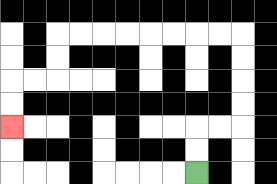{'start': '[8, 7]', 'end': '[0, 5]', 'path_directions': 'U,U,R,R,U,U,U,U,L,L,L,L,L,L,L,L,D,D,L,L,D,D', 'path_coordinates': '[[8, 7], [8, 6], [8, 5], [9, 5], [10, 5], [10, 4], [10, 3], [10, 2], [10, 1], [9, 1], [8, 1], [7, 1], [6, 1], [5, 1], [4, 1], [3, 1], [2, 1], [2, 2], [2, 3], [1, 3], [0, 3], [0, 4], [0, 5]]'}